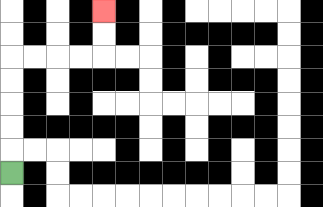{'start': '[0, 7]', 'end': '[4, 0]', 'path_directions': 'U,U,U,U,U,R,R,R,R,U,U', 'path_coordinates': '[[0, 7], [0, 6], [0, 5], [0, 4], [0, 3], [0, 2], [1, 2], [2, 2], [3, 2], [4, 2], [4, 1], [4, 0]]'}